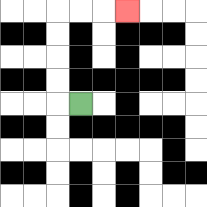{'start': '[3, 4]', 'end': '[5, 0]', 'path_directions': 'L,U,U,U,U,R,R,R', 'path_coordinates': '[[3, 4], [2, 4], [2, 3], [2, 2], [2, 1], [2, 0], [3, 0], [4, 0], [5, 0]]'}